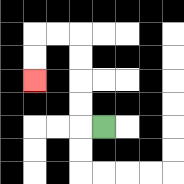{'start': '[4, 5]', 'end': '[1, 3]', 'path_directions': 'L,U,U,U,U,L,L,D,D', 'path_coordinates': '[[4, 5], [3, 5], [3, 4], [3, 3], [3, 2], [3, 1], [2, 1], [1, 1], [1, 2], [1, 3]]'}